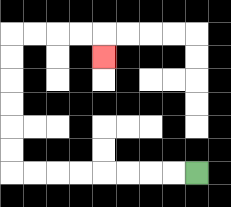{'start': '[8, 7]', 'end': '[4, 2]', 'path_directions': 'L,L,L,L,L,L,L,L,U,U,U,U,U,U,R,R,R,R,D', 'path_coordinates': '[[8, 7], [7, 7], [6, 7], [5, 7], [4, 7], [3, 7], [2, 7], [1, 7], [0, 7], [0, 6], [0, 5], [0, 4], [0, 3], [0, 2], [0, 1], [1, 1], [2, 1], [3, 1], [4, 1], [4, 2]]'}